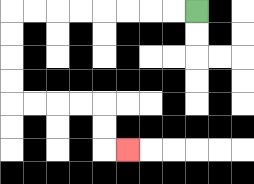{'start': '[8, 0]', 'end': '[5, 6]', 'path_directions': 'L,L,L,L,L,L,L,L,D,D,D,D,R,R,R,R,D,D,R', 'path_coordinates': '[[8, 0], [7, 0], [6, 0], [5, 0], [4, 0], [3, 0], [2, 0], [1, 0], [0, 0], [0, 1], [0, 2], [0, 3], [0, 4], [1, 4], [2, 4], [3, 4], [4, 4], [4, 5], [4, 6], [5, 6]]'}